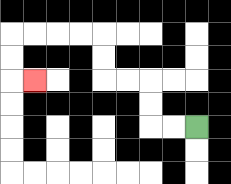{'start': '[8, 5]', 'end': '[1, 3]', 'path_directions': 'L,L,U,U,L,L,U,U,L,L,L,L,D,D,R', 'path_coordinates': '[[8, 5], [7, 5], [6, 5], [6, 4], [6, 3], [5, 3], [4, 3], [4, 2], [4, 1], [3, 1], [2, 1], [1, 1], [0, 1], [0, 2], [0, 3], [1, 3]]'}